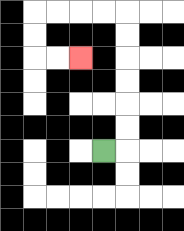{'start': '[4, 6]', 'end': '[3, 2]', 'path_directions': 'R,U,U,U,U,U,U,L,L,L,L,D,D,R,R', 'path_coordinates': '[[4, 6], [5, 6], [5, 5], [5, 4], [5, 3], [5, 2], [5, 1], [5, 0], [4, 0], [3, 0], [2, 0], [1, 0], [1, 1], [1, 2], [2, 2], [3, 2]]'}